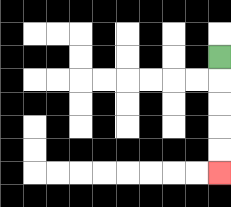{'start': '[9, 2]', 'end': '[9, 7]', 'path_directions': 'D,D,D,D,D', 'path_coordinates': '[[9, 2], [9, 3], [9, 4], [9, 5], [9, 6], [9, 7]]'}